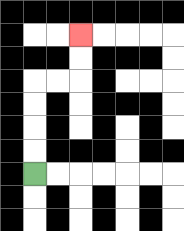{'start': '[1, 7]', 'end': '[3, 1]', 'path_directions': 'U,U,U,U,R,R,U,U', 'path_coordinates': '[[1, 7], [1, 6], [1, 5], [1, 4], [1, 3], [2, 3], [3, 3], [3, 2], [3, 1]]'}